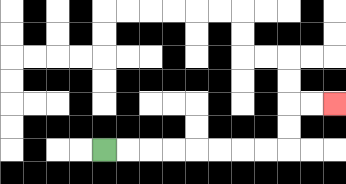{'start': '[4, 6]', 'end': '[14, 4]', 'path_directions': 'R,R,R,R,R,R,R,R,U,U,R,R', 'path_coordinates': '[[4, 6], [5, 6], [6, 6], [7, 6], [8, 6], [9, 6], [10, 6], [11, 6], [12, 6], [12, 5], [12, 4], [13, 4], [14, 4]]'}